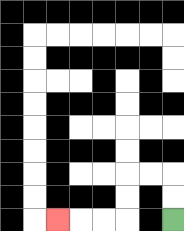{'start': '[7, 9]', 'end': '[2, 9]', 'path_directions': 'U,U,L,L,D,D,L,L,L', 'path_coordinates': '[[7, 9], [7, 8], [7, 7], [6, 7], [5, 7], [5, 8], [5, 9], [4, 9], [3, 9], [2, 9]]'}